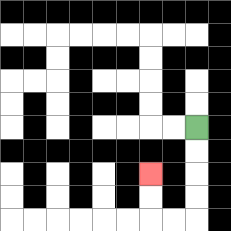{'start': '[8, 5]', 'end': '[6, 7]', 'path_directions': 'D,D,D,D,L,L,U,U', 'path_coordinates': '[[8, 5], [8, 6], [8, 7], [8, 8], [8, 9], [7, 9], [6, 9], [6, 8], [6, 7]]'}